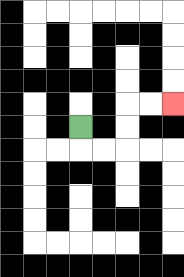{'start': '[3, 5]', 'end': '[7, 4]', 'path_directions': 'D,R,R,U,U,R,R', 'path_coordinates': '[[3, 5], [3, 6], [4, 6], [5, 6], [5, 5], [5, 4], [6, 4], [7, 4]]'}